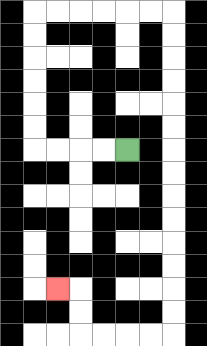{'start': '[5, 6]', 'end': '[2, 12]', 'path_directions': 'L,L,L,L,U,U,U,U,U,U,R,R,R,R,R,R,D,D,D,D,D,D,D,D,D,D,D,D,D,D,L,L,L,L,U,U,L', 'path_coordinates': '[[5, 6], [4, 6], [3, 6], [2, 6], [1, 6], [1, 5], [1, 4], [1, 3], [1, 2], [1, 1], [1, 0], [2, 0], [3, 0], [4, 0], [5, 0], [6, 0], [7, 0], [7, 1], [7, 2], [7, 3], [7, 4], [7, 5], [7, 6], [7, 7], [7, 8], [7, 9], [7, 10], [7, 11], [7, 12], [7, 13], [7, 14], [6, 14], [5, 14], [4, 14], [3, 14], [3, 13], [3, 12], [2, 12]]'}